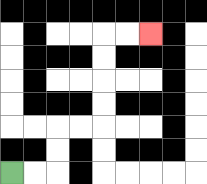{'start': '[0, 7]', 'end': '[6, 1]', 'path_directions': 'R,R,U,U,R,R,U,U,U,U,R,R', 'path_coordinates': '[[0, 7], [1, 7], [2, 7], [2, 6], [2, 5], [3, 5], [4, 5], [4, 4], [4, 3], [4, 2], [4, 1], [5, 1], [6, 1]]'}